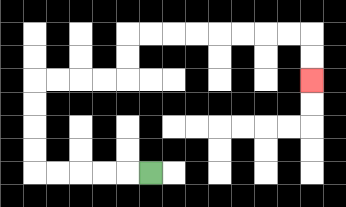{'start': '[6, 7]', 'end': '[13, 3]', 'path_directions': 'L,L,L,L,L,U,U,U,U,R,R,R,R,U,U,R,R,R,R,R,R,R,R,D,D', 'path_coordinates': '[[6, 7], [5, 7], [4, 7], [3, 7], [2, 7], [1, 7], [1, 6], [1, 5], [1, 4], [1, 3], [2, 3], [3, 3], [4, 3], [5, 3], [5, 2], [5, 1], [6, 1], [7, 1], [8, 1], [9, 1], [10, 1], [11, 1], [12, 1], [13, 1], [13, 2], [13, 3]]'}